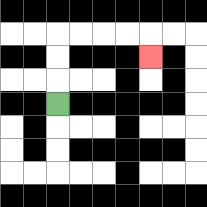{'start': '[2, 4]', 'end': '[6, 2]', 'path_directions': 'U,U,U,R,R,R,R,D', 'path_coordinates': '[[2, 4], [2, 3], [2, 2], [2, 1], [3, 1], [4, 1], [5, 1], [6, 1], [6, 2]]'}